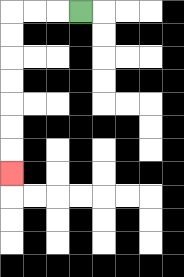{'start': '[3, 0]', 'end': '[0, 7]', 'path_directions': 'L,L,L,D,D,D,D,D,D,D', 'path_coordinates': '[[3, 0], [2, 0], [1, 0], [0, 0], [0, 1], [0, 2], [0, 3], [0, 4], [0, 5], [0, 6], [0, 7]]'}